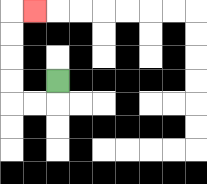{'start': '[2, 3]', 'end': '[1, 0]', 'path_directions': 'D,L,L,U,U,U,U,R', 'path_coordinates': '[[2, 3], [2, 4], [1, 4], [0, 4], [0, 3], [0, 2], [0, 1], [0, 0], [1, 0]]'}